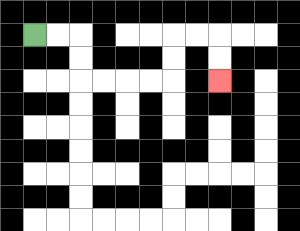{'start': '[1, 1]', 'end': '[9, 3]', 'path_directions': 'R,R,D,D,R,R,R,R,U,U,R,R,D,D', 'path_coordinates': '[[1, 1], [2, 1], [3, 1], [3, 2], [3, 3], [4, 3], [5, 3], [6, 3], [7, 3], [7, 2], [7, 1], [8, 1], [9, 1], [9, 2], [9, 3]]'}